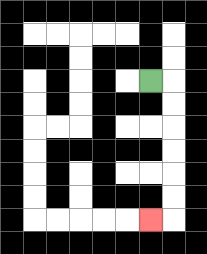{'start': '[6, 3]', 'end': '[6, 9]', 'path_directions': 'R,D,D,D,D,D,D,L', 'path_coordinates': '[[6, 3], [7, 3], [7, 4], [7, 5], [7, 6], [7, 7], [7, 8], [7, 9], [6, 9]]'}